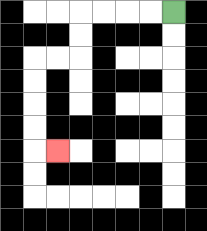{'start': '[7, 0]', 'end': '[2, 6]', 'path_directions': 'L,L,L,L,D,D,L,L,D,D,D,D,R', 'path_coordinates': '[[7, 0], [6, 0], [5, 0], [4, 0], [3, 0], [3, 1], [3, 2], [2, 2], [1, 2], [1, 3], [1, 4], [1, 5], [1, 6], [2, 6]]'}